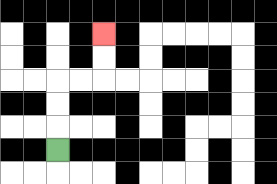{'start': '[2, 6]', 'end': '[4, 1]', 'path_directions': 'U,U,U,R,R,U,U', 'path_coordinates': '[[2, 6], [2, 5], [2, 4], [2, 3], [3, 3], [4, 3], [4, 2], [4, 1]]'}